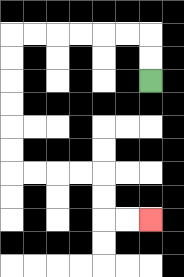{'start': '[6, 3]', 'end': '[6, 9]', 'path_directions': 'U,U,L,L,L,L,L,L,D,D,D,D,D,D,R,R,R,R,D,D,R,R', 'path_coordinates': '[[6, 3], [6, 2], [6, 1], [5, 1], [4, 1], [3, 1], [2, 1], [1, 1], [0, 1], [0, 2], [0, 3], [0, 4], [0, 5], [0, 6], [0, 7], [1, 7], [2, 7], [3, 7], [4, 7], [4, 8], [4, 9], [5, 9], [6, 9]]'}